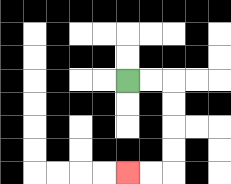{'start': '[5, 3]', 'end': '[5, 7]', 'path_directions': 'R,R,D,D,D,D,L,L', 'path_coordinates': '[[5, 3], [6, 3], [7, 3], [7, 4], [7, 5], [7, 6], [7, 7], [6, 7], [5, 7]]'}